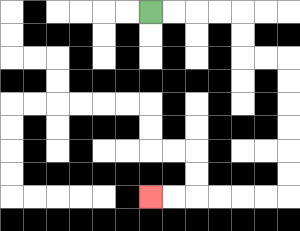{'start': '[6, 0]', 'end': '[6, 8]', 'path_directions': 'R,R,R,R,D,D,R,R,D,D,D,D,D,D,L,L,L,L,L,L', 'path_coordinates': '[[6, 0], [7, 0], [8, 0], [9, 0], [10, 0], [10, 1], [10, 2], [11, 2], [12, 2], [12, 3], [12, 4], [12, 5], [12, 6], [12, 7], [12, 8], [11, 8], [10, 8], [9, 8], [8, 8], [7, 8], [6, 8]]'}